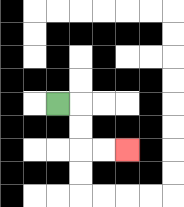{'start': '[2, 4]', 'end': '[5, 6]', 'path_directions': 'R,D,D,R,R', 'path_coordinates': '[[2, 4], [3, 4], [3, 5], [3, 6], [4, 6], [5, 6]]'}